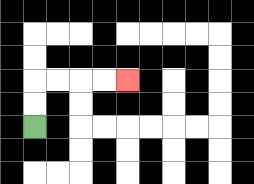{'start': '[1, 5]', 'end': '[5, 3]', 'path_directions': 'U,U,R,R,R,R', 'path_coordinates': '[[1, 5], [1, 4], [1, 3], [2, 3], [3, 3], [4, 3], [5, 3]]'}